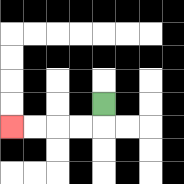{'start': '[4, 4]', 'end': '[0, 5]', 'path_directions': 'D,L,L,L,L', 'path_coordinates': '[[4, 4], [4, 5], [3, 5], [2, 5], [1, 5], [0, 5]]'}